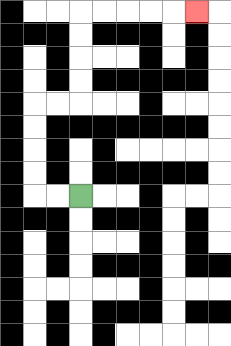{'start': '[3, 8]', 'end': '[8, 0]', 'path_directions': 'L,L,U,U,U,U,R,R,U,U,U,U,R,R,R,R,R', 'path_coordinates': '[[3, 8], [2, 8], [1, 8], [1, 7], [1, 6], [1, 5], [1, 4], [2, 4], [3, 4], [3, 3], [3, 2], [3, 1], [3, 0], [4, 0], [5, 0], [6, 0], [7, 0], [8, 0]]'}